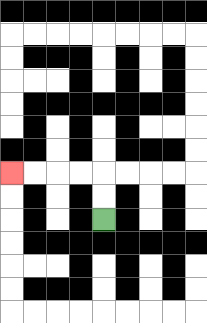{'start': '[4, 9]', 'end': '[0, 7]', 'path_directions': 'U,U,L,L,L,L', 'path_coordinates': '[[4, 9], [4, 8], [4, 7], [3, 7], [2, 7], [1, 7], [0, 7]]'}